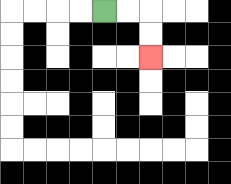{'start': '[4, 0]', 'end': '[6, 2]', 'path_directions': 'R,R,D,D', 'path_coordinates': '[[4, 0], [5, 0], [6, 0], [6, 1], [6, 2]]'}